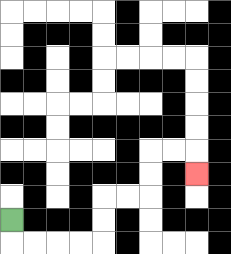{'start': '[0, 9]', 'end': '[8, 7]', 'path_directions': 'D,R,R,R,R,U,U,R,R,U,U,R,R,D', 'path_coordinates': '[[0, 9], [0, 10], [1, 10], [2, 10], [3, 10], [4, 10], [4, 9], [4, 8], [5, 8], [6, 8], [6, 7], [6, 6], [7, 6], [8, 6], [8, 7]]'}